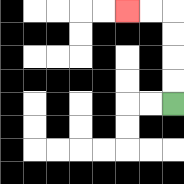{'start': '[7, 4]', 'end': '[5, 0]', 'path_directions': 'U,U,U,U,L,L', 'path_coordinates': '[[7, 4], [7, 3], [7, 2], [7, 1], [7, 0], [6, 0], [5, 0]]'}